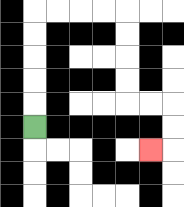{'start': '[1, 5]', 'end': '[6, 6]', 'path_directions': 'U,U,U,U,U,R,R,R,R,D,D,D,D,R,R,D,D,L', 'path_coordinates': '[[1, 5], [1, 4], [1, 3], [1, 2], [1, 1], [1, 0], [2, 0], [3, 0], [4, 0], [5, 0], [5, 1], [5, 2], [5, 3], [5, 4], [6, 4], [7, 4], [7, 5], [7, 6], [6, 6]]'}